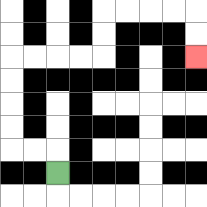{'start': '[2, 7]', 'end': '[8, 2]', 'path_directions': 'U,L,L,U,U,U,U,R,R,R,R,U,U,R,R,R,R,D,D', 'path_coordinates': '[[2, 7], [2, 6], [1, 6], [0, 6], [0, 5], [0, 4], [0, 3], [0, 2], [1, 2], [2, 2], [3, 2], [4, 2], [4, 1], [4, 0], [5, 0], [6, 0], [7, 0], [8, 0], [8, 1], [8, 2]]'}